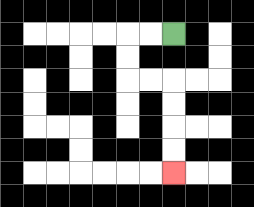{'start': '[7, 1]', 'end': '[7, 7]', 'path_directions': 'L,L,D,D,R,R,D,D,D,D', 'path_coordinates': '[[7, 1], [6, 1], [5, 1], [5, 2], [5, 3], [6, 3], [7, 3], [7, 4], [7, 5], [7, 6], [7, 7]]'}